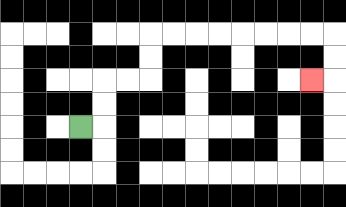{'start': '[3, 5]', 'end': '[13, 3]', 'path_directions': 'R,U,U,R,R,U,U,R,R,R,R,R,R,R,R,D,D,L', 'path_coordinates': '[[3, 5], [4, 5], [4, 4], [4, 3], [5, 3], [6, 3], [6, 2], [6, 1], [7, 1], [8, 1], [9, 1], [10, 1], [11, 1], [12, 1], [13, 1], [14, 1], [14, 2], [14, 3], [13, 3]]'}